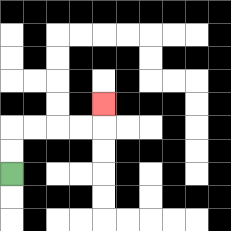{'start': '[0, 7]', 'end': '[4, 4]', 'path_directions': 'U,U,R,R,R,R,U', 'path_coordinates': '[[0, 7], [0, 6], [0, 5], [1, 5], [2, 5], [3, 5], [4, 5], [4, 4]]'}